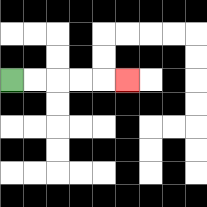{'start': '[0, 3]', 'end': '[5, 3]', 'path_directions': 'R,R,R,R,R', 'path_coordinates': '[[0, 3], [1, 3], [2, 3], [3, 3], [4, 3], [5, 3]]'}